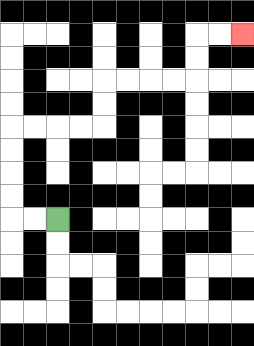{'start': '[2, 9]', 'end': '[10, 1]', 'path_directions': 'L,L,U,U,U,U,R,R,R,R,U,U,R,R,R,R,U,U,R,R', 'path_coordinates': '[[2, 9], [1, 9], [0, 9], [0, 8], [0, 7], [0, 6], [0, 5], [1, 5], [2, 5], [3, 5], [4, 5], [4, 4], [4, 3], [5, 3], [6, 3], [7, 3], [8, 3], [8, 2], [8, 1], [9, 1], [10, 1]]'}